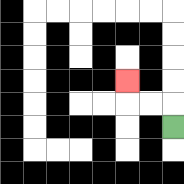{'start': '[7, 5]', 'end': '[5, 3]', 'path_directions': 'U,L,L,U', 'path_coordinates': '[[7, 5], [7, 4], [6, 4], [5, 4], [5, 3]]'}